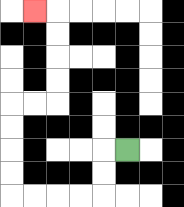{'start': '[5, 6]', 'end': '[1, 0]', 'path_directions': 'L,D,D,L,L,L,L,U,U,U,U,R,R,U,U,U,U,L', 'path_coordinates': '[[5, 6], [4, 6], [4, 7], [4, 8], [3, 8], [2, 8], [1, 8], [0, 8], [0, 7], [0, 6], [0, 5], [0, 4], [1, 4], [2, 4], [2, 3], [2, 2], [2, 1], [2, 0], [1, 0]]'}